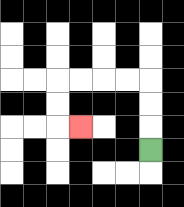{'start': '[6, 6]', 'end': '[3, 5]', 'path_directions': 'U,U,U,L,L,L,L,D,D,R', 'path_coordinates': '[[6, 6], [6, 5], [6, 4], [6, 3], [5, 3], [4, 3], [3, 3], [2, 3], [2, 4], [2, 5], [3, 5]]'}